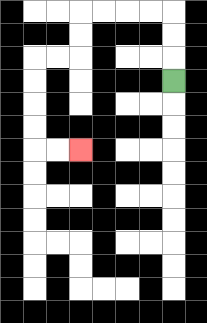{'start': '[7, 3]', 'end': '[3, 6]', 'path_directions': 'U,U,U,L,L,L,L,D,D,L,L,D,D,D,D,R,R', 'path_coordinates': '[[7, 3], [7, 2], [7, 1], [7, 0], [6, 0], [5, 0], [4, 0], [3, 0], [3, 1], [3, 2], [2, 2], [1, 2], [1, 3], [1, 4], [1, 5], [1, 6], [2, 6], [3, 6]]'}